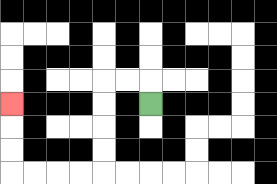{'start': '[6, 4]', 'end': '[0, 4]', 'path_directions': 'U,L,L,D,D,D,D,L,L,L,L,U,U,U', 'path_coordinates': '[[6, 4], [6, 3], [5, 3], [4, 3], [4, 4], [4, 5], [4, 6], [4, 7], [3, 7], [2, 7], [1, 7], [0, 7], [0, 6], [0, 5], [0, 4]]'}